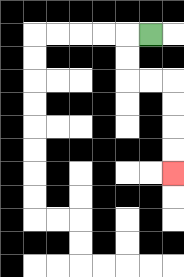{'start': '[6, 1]', 'end': '[7, 7]', 'path_directions': 'L,D,D,R,R,D,D,D,D', 'path_coordinates': '[[6, 1], [5, 1], [5, 2], [5, 3], [6, 3], [7, 3], [7, 4], [7, 5], [7, 6], [7, 7]]'}